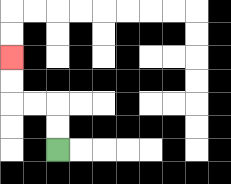{'start': '[2, 6]', 'end': '[0, 2]', 'path_directions': 'U,U,L,L,U,U', 'path_coordinates': '[[2, 6], [2, 5], [2, 4], [1, 4], [0, 4], [0, 3], [0, 2]]'}